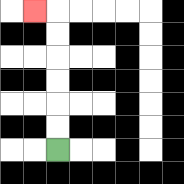{'start': '[2, 6]', 'end': '[1, 0]', 'path_directions': 'U,U,U,U,U,U,L', 'path_coordinates': '[[2, 6], [2, 5], [2, 4], [2, 3], [2, 2], [2, 1], [2, 0], [1, 0]]'}